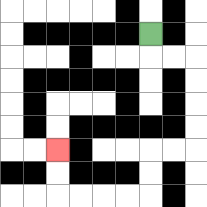{'start': '[6, 1]', 'end': '[2, 6]', 'path_directions': 'D,R,R,D,D,D,D,L,L,D,D,L,L,L,L,U,U', 'path_coordinates': '[[6, 1], [6, 2], [7, 2], [8, 2], [8, 3], [8, 4], [8, 5], [8, 6], [7, 6], [6, 6], [6, 7], [6, 8], [5, 8], [4, 8], [3, 8], [2, 8], [2, 7], [2, 6]]'}